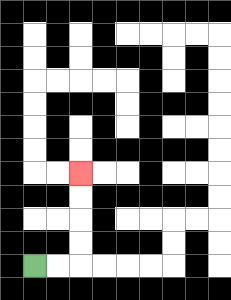{'start': '[1, 11]', 'end': '[3, 7]', 'path_directions': 'R,R,U,U,U,U', 'path_coordinates': '[[1, 11], [2, 11], [3, 11], [3, 10], [3, 9], [3, 8], [3, 7]]'}